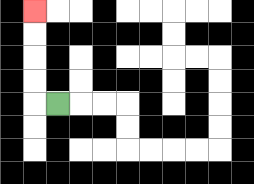{'start': '[2, 4]', 'end': '[1, 0]', 'path_directions': 'L,U,U,U,U', 'path_coordinates': '[[2, 4], [1, 4], [1, 3], [1, 2], [1, 1], [1, 0]]'}